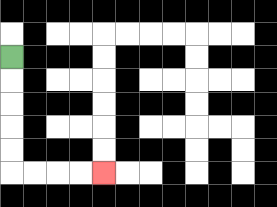{'start': '[0, 2]', 'end': '[4, 7]', 'path_directions': 'D,D,D,D,D,R,R,R,R', 'path_coordinates': '[[0, 2], [0, 3], [0, 4], [0, 5], [0, 6], [0, 7], [1, 7], [2, 7], [3, 7], [4, 7]]'}